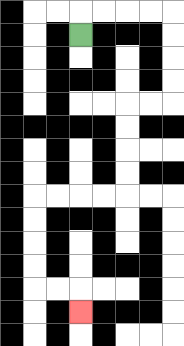{'start': '[3, 1]', 'end': '[3, 13]', 'path_directions': 'U,R,R,R,R,D,D,D,D,L,L,D,D,D,D,L,L,L,L,D,D,D,D,R,R,D', 'path_coordinates': '[[3, 1], [3, 0], [4, 0], [5, 0], [6, 0], [7, 0], [7, 1], [7, 2], [7, 3], [7, 4], [6, 4], [5, 4], [5, 5], [5, 6], [5, 7], [5, 8], [4, 8], [3, 8], [2, 8], [1, 8], [1, 9], [1, 10], [1, 11], [1, 12], [2, 12], [3, 12], [3, 13]]'}